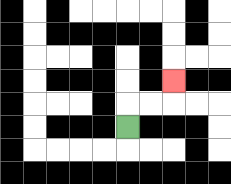{'start': '[5, 5]', 'end': '[7, 3]', 'path_directions': 'U,R,R,U', 'path_coordinates': '[[5, 5], [5, 4], [6, 4], [7, 4], [7, 3]]'}